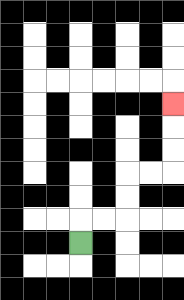{'start': '[3, 10]', 'end': '[7, 4]', 'path_directions': 'U,R,R,U,U,R,R,U,U,U', 'path_coordinates': '[[3, 10], [3, 9], [4, 9], [5, 9], [5, 8], [5, 7], [6, 7], [7, 7], [7, 6], [7, 5], [7, 4]]'}